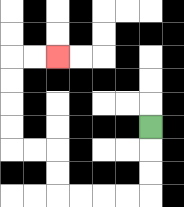{'start': '[6, 5]', 'end': '[2, 2]', 'path_directions': 'D,D,D,L,L,L,L,U,U,L,L,U,U,U,U,R,R', 'path_coordinates': '[[6, 5], [6, 6], [6, 7], [6, 8], [5, 8], [4, 8], [3, 8], [2, 8], [2, 7], [2, 6], [1, 6], [0, 6], [0, 5], [0, 4], [0, 3], [0, 2], [1, 2], [2, 2]]'}